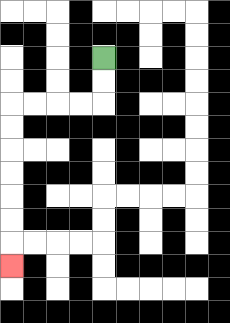{'start': '[4, 2]', 'end': '[0, 11]', 'path_directions': 'D,D,L,L,L,L,D,D,D,D,D,D,D', 'path_coordinates': '[[4, 2], [4, 3], [4, 4], [3, 4], [2, 4], [1, 4], [0, 4], [0, 5], [0, 6], [0, 7], [0, 8], [0, 9], [0, 10], [0, 11]]'}